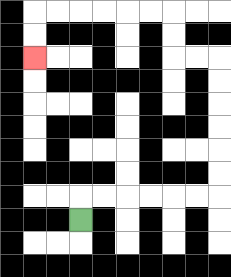{'start': '[3, 9]', 'end': '[1, 2]', 'path_directions': 'U,R,R,R,R,R,R,U,U,U,U,U,U,L,L,U,U,L,L,L,L,L,L,D,D', 'path_coordinates': '[[3, 9], [3, 8], [4, 8], [5, 8], [6, 8], [7, 8], [8, 8], [9, 8], [9, 7], [9, 6], [9, 5], [9, 4], [9, 3], [9, 2], [8, 2], [7, 2], [7, 1], [7, 0], [6, 0], [5, 0], [4, 0], [3, 0], [2, 0], [1, 0], [1, 1], [1, 2]]'}